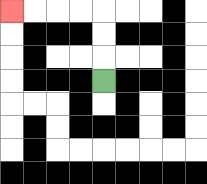{'start': '[4, 3]', 'end': '[0, 0]', 'path_directions': 'U,U,U,L,L,L,L', 'path_coordinates': '[[4, 3], [4, 2], [4, 1], [4, 0], [3, 0], [2, 0], [1, 0], [0, 0]]'}